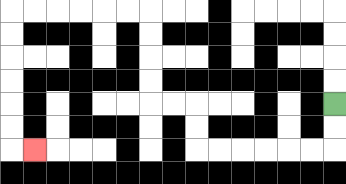{'start': '[14, 4]', 'end': '[1, 6]', 'path_directions': 'D,D,L,L,L,L,L,L,U,U,L,L,U,U,U,U,L,L,L,L,L,L,D,D,D,D,D,D,R', 'path_coordinates': '[[14, 4], [14, 5], [14, 6], [13, 6], [12, 6], [11, 6], [10, 6], [9, 6], [8, 6], [8, 5], [8, 4], [7, 4], [6, 4], [6, 3], [6, 2], [6, 1], [6, 0], [5, 0], [4, 0], [3, 0], [2, 0], [1, 0], [0, 0], [0, 1], [0, 2], [0, 3], [0, 4], [0, 5], [0, 6], [1, 6]]'}